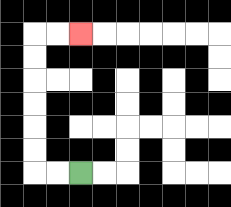{'start': '[3, 7]', 'end': '[3, 1]', 'path_directions': 'L,L,U,U,U,U,U,U,R,R', 'path_coordinates': '[[3, 7], [2, 7], [1, 7], [1, 6], [1, 5], [1, 4], [1, 3], [1, 2], [1, 1], [2, 1], [3, 1]]'}